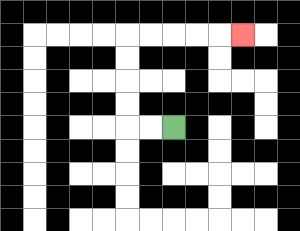{'start': '[7, 5]', 'end': '[10, 1]', 'path_directions': 'L,L,U,U,U,U,R,R,R,R,R', 'path_coordinates': '[[7, 5], [6, 5], [5, 5], [5, 4], [5, 3], [5, 2], [5, 1], [6, 1], [7, 1], [8, 1], [9, 1], [10, 1]]'}